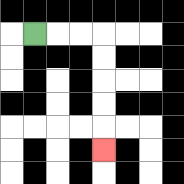{'start': '[1, 1]', 'end': '[4, 6]', 'path_directions': 'R,R,R,D,D,D,D,D', 'path_coordinates': '[[1, 1], [2, 1], [3, 1], [4, 1], [4, 2], [4, 3], [4, 4], [4, 5], [4, 6]]'}